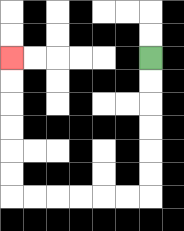{'start': '[6, 2]', 'end': '[0, 2]', 'path_directions': 'D,D,D,D,D,D,L,L,L,L,L,L,U,U,U,U,U,U', 'path_coordinates': '[[6, 2], [6, 3], [6, 4], [6, 5], [6, 6], [6, 7], [6, 8], [5, 8], [4, 8], [3, 8], [2, 8], [1, 8], [0, 8], [0, 7], [0, 6], [0, 5], [0, 4], [0, 3], [0, 2]]'}